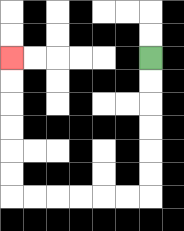{'start': '[6, 2]', 'end': '[0, 2]', 'path_directions': 'D,D,D,D,D,D,L,L,L,L,L,L,U,U,U,U,U,U', 'path_coordinates': '[[6, 2], [6, 3], [6, 4], [6, 5], [6, 6], [6, 7], [6, 8], [5, 8], [4, 8], [3, 8], [2, 8], [1, 8], [0, 8], [0, 7], [0, 6], [0, 5], [0, 4], [0, 3], [0, 2]]'}